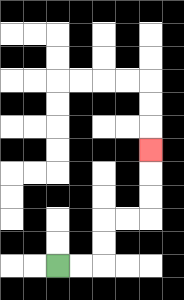{'start': '[2, 11]', 'end': '[6, 6]', 'path_directions': 'R,R,U,U,R,R,U,U,U', 'path_coordinates': '[[2, 11], [3, 11], [4, 11], [4, 10], [4, 9], [5, 9], [6, 9], [6, 8], [6, 7], [6, 6]]'}